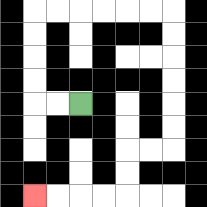{'start': '[3, 4]', 'end': '[1, 8]', 'path_directions': 'L,L,U,U,U,U,R,R,R,R,R,R,D,D,D,D,D,D,L,L,D,D,L,L,L,L', 'path_coordinates': '[[3, 4], [2, 4], [1, 4], [1, 3], [1, 2], [1, 1], [1, 0], [2, 0], [3, 0], [4, 0], [5, 0], [6, 0], [7, 0], [7, 1], [7, 2], [7, 3], [7, 4], [7, 5], [7, 6], [6, 6], [5, 6], [5, 7], [5, 8], [4, 8], [3, 8], [2, 8], [1, 8]]'}